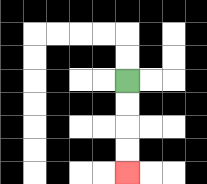{'start': '[5, 3]', 'end': '[5, 7]', 'path_directions': 'D,D,D,D', 'path_coordinates': '[[5, 3], [5, 4], [5, 5], [5, 6], [5, 7]]'}